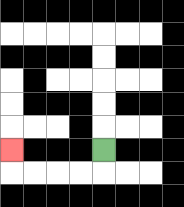{'start': '[4, 6]', 'end': '[0, 6]', 'path_directions': 'D,L,L,L,L,U', 'path_coordinates': '[[4, 6], [4, 7], [3, 7], [2, 7], [1, 7], [0, 7], [0, 6]]'}